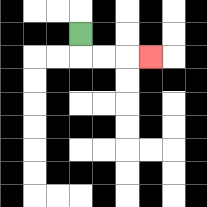{'start': '[3, 1]', 'end': '[6, 2]', 'path_directions': 'D,R,R,R', 'path_coordinates': '[[3, 1], [3, 2], [4, 2], [5, 2], [6, 2]]'}